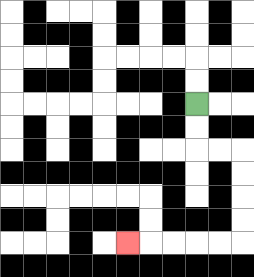{'start': '[8, 4]', 'end': '[5, 10]', 'path_directions': 'D,D,R,R,D,D,D,D,L,L,L,L,L', 'path_coordinates': '[[8, 4], [8, 5], [8, 6], [9, 6], [10, 6], [10, 7], [10, 8], [10, 9], [10, 10], [9, 10], [8, 10], [7, 10], [6, 10], [5, 10]]'}